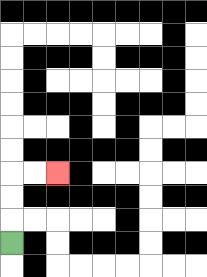{'start': '[0, 10]', 'end': '[2, 7]', 'path_directions': 'U,U,U,R,R', 'path_coordinates': '[[0, 10], [0, 9], [0, 8], [0, 7], [1, 7], [2, 7]]'}